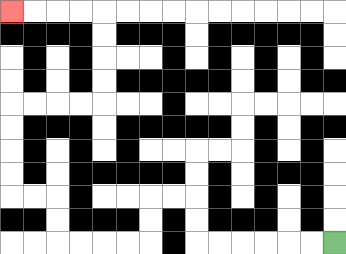{'start': '[14, 10]', 'end': '[0, 0]', 'path_directions': 'L,L,L,L,L,L,U,U,L,L,D,D,L,L,L,L,U,U,L,L,U,U,U,U,R,R,R,R,U,U,U,U,L,L,L,L', 'path_coordinates': '[[14, 10], [13, 10], [12, 10], [11, 10], [10, 10], [9, 10], [8, 10], [8, 9], [8, 8], [7, 8], [6, 8], [6, 9], [6, 10], [5, 10], [4, 10], [3, 10], [2, 10], [2, 9], [2, 8], [1, 8], [0, 8], [0, 7], [0, 6], [0, 5], [0, 4], [1, 4], [2, 4], [3, 4], [4, 4], [4, 3], [4, 2], [4, 1], [4, 0], [3, 0], [2, 0], [1, 0], [0, 0]]'}